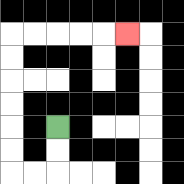{'start': '[2, 5]', 'end': '[5, 1]', 'path_directions': 'D,D,L,L,U,U,U,U,U,U,R,R,R,R,R', 'path_coordinates': '[[2, 5], [2, 6], [2, 7], [1, 7], [0, 7], [0, 6], [0, 5], [0, 4], [0, 3], [0, 2], [0, 1], [1, 1], [2, 1], [3, 1], [4, 1], [5, 1]]'}